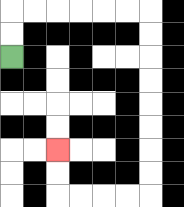{'start': '[0, 2]', 'end': '[2, 6]', 'path_directions': 'U,U,R,R,R,R,R,R,D,D,D,D,D,D,D,D,L,L,L,L,U,U', 'path_coordinates': '[[0, 2], [0, 1], [0, 0], [1, 0], [2, 0], [3, 0], [4, 0], [5, 0], [6, 0], [6, 1], [6, 2], [6, 3], [6, 4], [6, 5], [6, 6], [6, 7], [6, 8], [5, 8], [4, 8], [3, 8], [2, 8], [2, 7], [2, 6]]'}